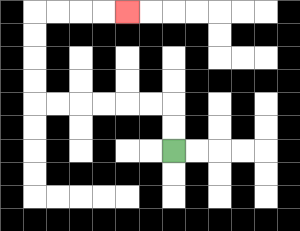{'start': '[7, 6]', 'end': '[5, 0]', 'path_directions': 'U,U,L,L,L,L,L,L,U,U,U,U,R,R,R,R', 'path_coordinates': '[[7, 6], [7, 5], [7, 4], [6, 4], [5, 4], [4, 4], [3, 4], [2, 4], [1, 4], [1, 3], [1, 2], [1, 1], [1, 0], [2, 0], [3, 0], [4, 0], [5, 0]]'}